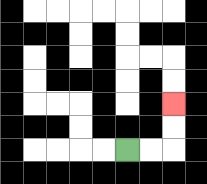{'start': '[5, 6]', 'end': '[7, 4]', 'path_directions': 'R,R,U,U', 'path_coordinates': '[[5, 6], [6, 6], [7, 6], [7, 5], [7, 4]]'}